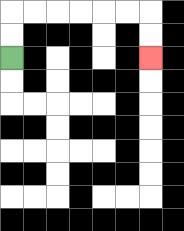{'start': '[0, 2]', 'end': '[6, 2]', 'path_directions': 'U,U,R,R,R,R,R,R,D,D', 'path_coordinates': '[[0, 2], [0, 1], [0, 0], [1, 0], [2, 0], [3, 0], [4, 0], [5, 0], [6, 0], [6, 1], [6, 2]]'}